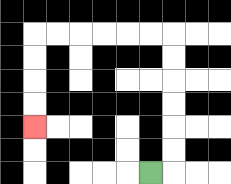{'start': '[6, 7]', 'end': '[1, 5]', 'path_directions': 'R,U,U,U,U,U,U,L,L,L,L,L,L,D,D,D,D', 'path_coordinates': '[[6, 7], [7, 7], [7, 6], [7, 5], [7, 4], [7, 3], [7, 2], [7, 1], [6, 1], [5, 1], [4, 1], [3, 1], [2, 1], [1, 1], [1, 2], [1, 3], [1, 4], [1, 5]]'}